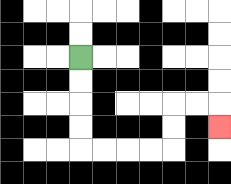{'start': '[3, 2]', 'end': '[9, 5]', 'path_directions': 'D,D,D,D,R,R,R,R,U,U,R,R,D', 'path_coordinates': '[[3, 2], [3, 3], [3, 4], [3, 5], [3, 6], [4, 6], [5, 6], [6, 6], [7, 6], [7, 5], [7, 4], [8, 4], [9, 4], [9, 5]]'}